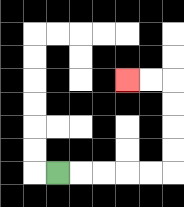{'start': '[2, 7]', 'end': '[5, 3]', 'path_directions': 'R,R,R,R,R,U,U,U,U,L,L', 'path_coordinates': '[[2, 7], [3, 7], [4, 7], [5, 7], [6, 7], [7, 7], [7, 6], [7, 5], [7, 4], [7, 3], [6, 3], [5, 3]]'}